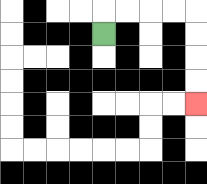{'start': '[4, 1]', 'end': '[8, 4]', 'path_directions': 'U,R,R,R,R,D,D,D,D', 'path_coordinates': '[[4, 1], [4, 0], [5, 0], [6, 0], [7, 0], [8, 0], [8, 1], [8, 2], [8, 3], [8, 4]]'}